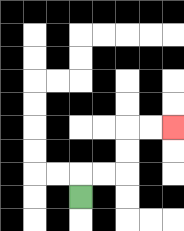{'start': '[3, 8]', 'end': '[7, 5]', 'path_directions': 'U,R,R,U,U,R,R', 'path_coordinates': '[[3, 8], [3, 7], [4, 7], [5, 7], [5, 6], [5, 5], [6, 5], [7, 5]]'}